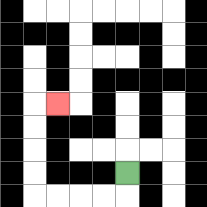{'start': '[5, 7]', 'end': '[2, 4]', 'path_directions': 'D,L,L,L,L,U,U,U,U,R', 'path_coordinates': '[[5, 7], [5, 8], [4, 8], [3, 8], [2, 8], [1, 8], [1, 7], [1, 6], [1, 5], [1, 4], [2, 4]]'}